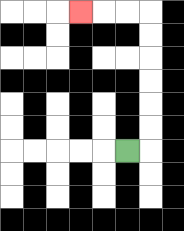{'start': '[5, 6]', 'end': '[3, 0]', 'path_directions': 'R,U,U,U,U,U,U,L,L,L', 'path_coordinates': '[[5, 6], [6, 6], [6, 5], [6, 4], [6, 3], [6, 2], [6, 1], [6, 0], [5, 0], [4, 0], [3, 0]]'}